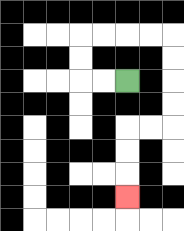{'start': '[5, 3]', 'end': '[5, 8]', 'path_directions': 'L,L,U,U,R,R,R,R,D,D,D,D,L,L,D,D,D', 'path_coordinates': '[[5, 3], [4, 3], [3, 3], [3, 2], [3, 1], [4, 1], [5, 1], [6, 1], [7, 1], [7, 2], [7, 3], [7, 4], [7, 5], [6, 5], [5, 5], [5, 6], [5, 7], [5, 8]]'}